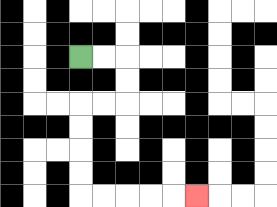{'start': '[3, 2]', 'end': '[8, 8]', 'path_directions': 'R,R,D,D,L,L,D,D,D,D,R,R,R,R,R', 'path_coordinates': '[[3, 2], [4, 2], [5, 2], [5, 3], [5, 4], [4, 4], [3, 4], [3, 5], [3, 6], [3, 7], [3, 8], [4, 8], [5, 8], [6, 8], [7, 8], [8, 8]]'}